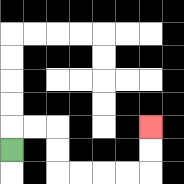{'start': '[0, 6]', 'end': '[6, 5]', 'path_directions': 'U,R,R,D,D,R,R,R,R,U,U', 'path_coordinates': '[[0, 6], [0, 5], [1, 5], [2, 5], [2, 6], [2, 7], [3, 7], [4, 7], [5, 7], [6, 7], [6, 6], [6, 5]]'}